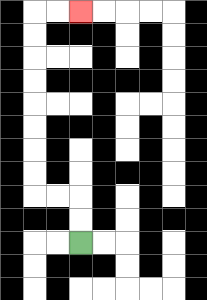{'start': '[3, 10]', 'end': '[3, 0]', 'path_directions': 'U,U,L,L,U,U,U,U,U,U,U,U,R,R', 'path_coordinates': '[[3, 10], [3, 9], [3, 8], [2, 8], [1, 8], [1, 7], [1, 6], [1, 5], [1, 4], [1, 3], [1, 2], [1, 1], [1, 0], [2, 0], [3, 0]]'}